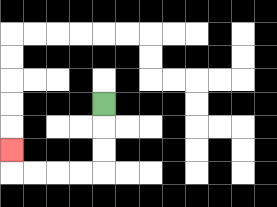{'start': '[4, 4]', 'end': '[0, 6]', 'path_directions': 'D,D,D,L,L,L,L,U', 'path_coordinates': '[[4, 4], [4, 5], [4, 6], [4, 7], [3, 7], [2, 7], [1, 7], [0, 7], [0, 6]]'}